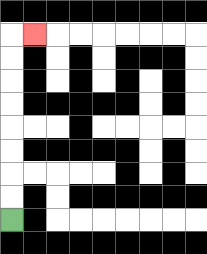{'start': '[0, 9]', 'end': '[1, 1]', 'path_directions': 'U,U,U,U,U,U,U,U,R', 'path_coordinates': '[[0, 9], [0, 8], [0, 7], [0, 6], [0, 5], [0, 4], [0, 3], [0, 2], [0, 1], [1, 1]]'}